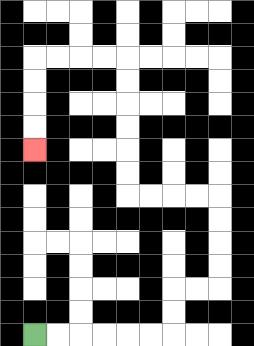{'start': '[1, 14]', 'end': '[1, 6]', 'path_directions': 'R,R,R,R,R,R,U,U,R,R,U,U,U,U,L,L,L,L,U,U,U,U,U,U,L,L,L,L,D,D,D,D', 'path_coordinates': '[[1, 14], [2, 14], [3, 14], [4, 14], [5, 14], [6, 14], [7, 14], [7, 13], [7, 12], [8, 12], [9, 12], [9, 11], [9, 10], [9, 9], [9, 8], [8, 8], [7, 8], [6, 8], [5, 8], [5, 7], [5, 6], [5, 5], [5, 4], [5, 3], [5, 2], [4, 2], [3, 2], [2, 2], [1, 2], [1, 3], [1, 4], [1, 5], [1, 6]]'}